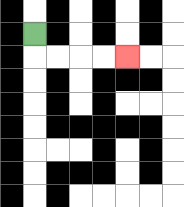{'start': '[1, 1]', 'end': '[5, 2]', 'path_directions': 'D,R,R,R,R', 'path_coordinates': '[[1, 1], [1, 2], [2, 2], [3, 2], [4, 2], [5, 2]]'}